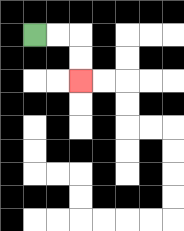{'start': '[1, 1]', 'end': '[3, 3]', 'path_directions': 'R,R,D,D', 'path_coordinates': '[[1, 1], [2, 1], [3, 1], [3, 2], [3, 3]]'}